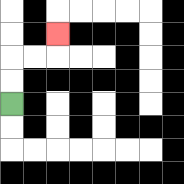{'start': '[0, 4]', 'end': '[2, 1]', 'path_directions': 'U,U,R,R,U', 'path_coordinates': '[[0, 4], [0, 3], [0, 2], [1, 2], [2, 2], [2, 1]]'}